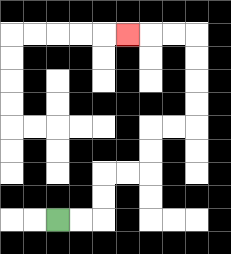{'start': '[2, 9]', 'end': '[5, 1]', 'path_directions': 'R,R,U,U,R,R,U,U,R,R,U,U,U,U,L,L,L', 'path_coordinates': '[[2, 9], [3, 9], [4, 9], [4, 8], [4, 7], [5, 7], [6, 7], [6, 6], [6, 5], [7, 5], [8, 5], [8, 4], [8, 3], [8, 2], [8, 1], [7, 1], [6, 1], [5, 1]]'}